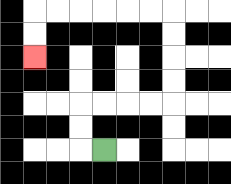{'start': '[4, 6]', 'end': '[1, 2]', 'path_directions': 'L,U,U,R,R,R,R,U,U,U,U,L,L,L,L,L,L,D,D', 'path_coordinates': '[[4, 6], [3, 6], [3, 5], [3, 4], [4, 4], [5, 4], [6, 4], [7, 4], [7, 3], [7, 2], [7, 1], [7, 0], [6, 0], [5, 0], [4, 0], [3, 0], [2, 0], [1, 0], [1, 1], [1, 2]]'}